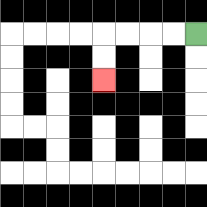{'start': '[8, 1]', 'end': '[4, 3]', 'path_directions': 'L,L,L,L,D,D', 'path_coordinates': '[[8, 1], [7, 1], [6, 1], [5, 1], [4, 1], [4, 2], [4, 3]]'}